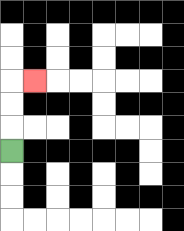{'start': '[0, 6]', 'end': '[1, 3]', 'path_directions': 'U,U,U,R', 'path_coordinates': '[[0, 6], [0, 5], [0, 4], [0, 3], [1, 3]]'}